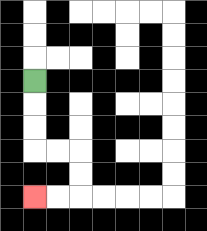{'start': '[1, 3]', 'end': '[1, 8]', 'path_directions': 'D,D,D,R,R,D,D,L,L', 'path_coordinates': '[[1, 3], [1, 4], [1, 5], [1, 6], [2, 6], [3, 6], [3, 7], [3, 8], [2, 8], [1, 8]]'}